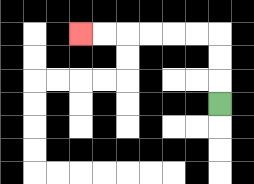{'start': '[9, 4]', 'end': '[3, 1]', 'path_directions': 'U,U,U,L,L,L,L,L,L', 'path_coordinates': '[[9, 4], [9, 3], [9, 2], [9, 1], [8, 1], [7, 1], [6, 1], [5, 1], [4, 1], [3, 1]]'}